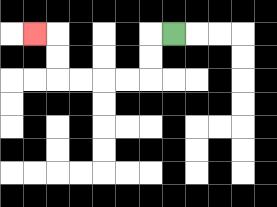{'start': '[7, 1]', 'end': '[1, 1]', 'path_directions': 'L,D,D,L,L,L,L,U,U,L', 'path_coordinates': '[[7, 1], [6, 1], [6, 2], [6, 3], [5, 3], [4, 3], [3, 3], [2, 3], [2, 2], [2, 1], [1, 1]]'}